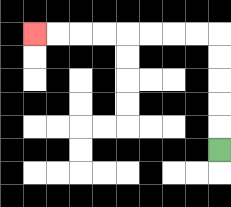{'start': '[9, 6]', 'end': '[1, 1]', 'path_directions': 'U,U,U,U,U,L,L,L,L,L,L,L,L', 'path_coordinates': '[[9, 6], [9, 5], [9, 4], [9, 3], [9, 2], [9, 1], [8, 1], [7, 1], [6, 1], [5, 1], [4, 1], [3, 1], [2, 1], [1, 1]]'}